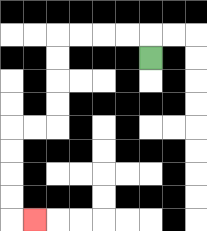{'start': '[6, 2]', 'end': '[1, 9]', 'path_directions': 'U,L,L,L,L,D,D,D,D,L,L,D,D,D,D,R', 'path_coordinates': '[[6, 2], [6, 1], [5, 1], [4, 1], [3, 1], [2, 1], [2, 2], [2, 3], [2, 4], [2, 5], [1, 5], [0, 5], [0, 6], [0, 7], [0, 8], [0, 9], [1, 9]]'}